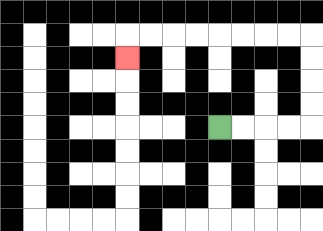{'start': '[9, 5]', 'end': '[5, 2]', 'path_directions': 'R,R,R,R,U,U,U,U,L,L,L,L,L,L,L,L,D', 'path_coordinates': '[[9, 5], [10, 5], [11, 5], [12, 5], [13, 5], [13, 4], [13, 3], [13, 2], [13, 1], [12, 1], [11, 1], [10, 1], [9, 1], [8, 1], [7, 1], [6, 1], [5, 1], [5, 2]]'}